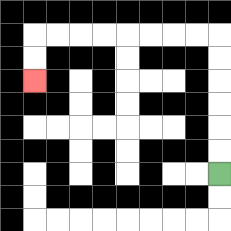{'start': '[9, 7]', 'end': '[1, 3]', 'path_directions': 'U,U,U,U,U,U,L,L,L,L,L,L,L,L,D,D', 'path_coordinates': '[[9, 7], [9, 6], [9, 5], [9, 4], [9, 3], [9, 2], [9, 1], [8, 1], [7, 1], [6, 1], [5, 1], [4, 1], [3, 1], [2, 1], [1, 1], [1, 2], [1, 3]]'}